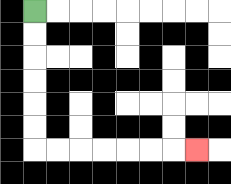{'start': '[1, 0]', 'end': '[8, 6]', 'path_directions': 'D,D,D,D,D,D,R,R,R,R,R,R,R', 'path_coordinates': '[[1, 0], [1, 1], [1, 2], [1, 3], [1, 4], [1, 5], [1, 6], [2, 6], [3, 6], [4, 6], [5, 6], [6, 6], [7, 6], [8, 6]]'}